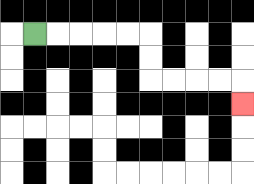{'start': '[1, 1]', 'end': '[10, 4]', 'path_directions': 'R,R,R,R,R,D,D,R,R,R,R,D', 'path_coordinates': '[[1, 1], [2, 1], [3, 1], [4, 1], [5, 1], [6, 1], [6, 2], [6, 3], [7, 3], [8, 3], [9, 3], [10, 3], [10, 4]]'}